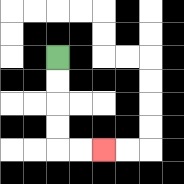{'start': '[2, 2]', 'end': '[4, 6]', 'path_directions': 'D,D,D,D,R,R', 'path_coordinates': '[[2, 2], [2, 3], [2, 4], [2, 5], [2, 6], [3, 6], [4, 6]]'}